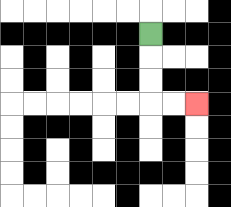{'start': '[6, 1]', 'end': '[8, 4]', 'path_directions': 'D,D,D,R,R', 'path_coordinates': '[[6, 1], [6, 2], [6, 3], [6, 4], [7, 4], [8, 4]]'}